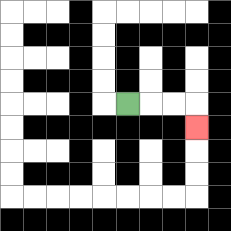{'start': '[5, 4]', 'end': '[8, 5]', 'path_directions': 'R,R,R,D', 'path_coordinates': '[[5, 4], [6, 4], [7, 4], [8, 4], [8, 5]]'}